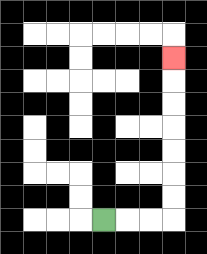{'start': '[4, 9]', 'end': '[7, 2]', 'path_directions': 'R,R,R,U,U,U,U,U,U,U', 'path_coordinates': '[[4, 9], [5, 9], [6, 9], [7, 9], [7, 8], [7, 7], [7, 6], [7, 5], [7, 4], [7, 3], [7, 2]]'}